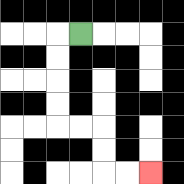{'start': '[3, 1]', 'end': '[6, 7]', 'path_directions': 'L,D,D,D,D,R,R,D,D,R,R', 'path_coordinates': '[[3, 1], [2, 1], [2, 2], [2, 3], [2, 4], [2, 5], [3, 5], [4, 5], [4, 6], [4, 7], [5, 7], [6, 7]]'}